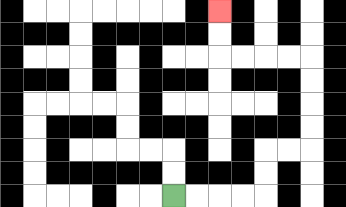{'start': '[7, 8]', 'end': '[9, 0]', 'path_directions': 'R,R,R,R,U,U,R,R,U,U,U,U,L,L,L,L,U,U', 'path_coordinates': '[[7, 8], [8, 8], [9, 8], [10, 8], [11, 8], [11, 7], [11, 6], [12, 6], [13, 6], [13, 5], [13, 4], [13, 3], [13, 2], [12, 2], [11, 2], [10, 2], [9, 2], [9, 1], [9, 0]]'}